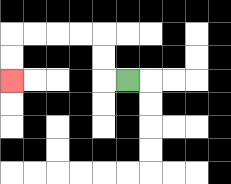{'start': '[5, 3]', 'end': '[0, 3]', 'path_directions': 'L,U,U,L,L,L,L,D,D', 'path_coordinates': '[[5, 3], [4, 3], [4, 2], [4, 1], [3, 1], [2, 1], [1, 1], [0, 1], [0, 2], [0, 3]]'}